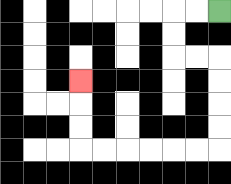{'start': '[9, 0]', 'end': '[3, 3]', 'path_directions': 'L,L,D,D,R,R,D,D,D,D,L,L,L,L,L,L,U,U,U', 'path_coordinates': '[[9, 0], [8, 0], [7, 0], [7, 1], [7, 2], [8, 2], [9, 2], [9, 3], [9, 4], [9, 5], [9, 6], [8, 6], [7, 6], [6, 6], [5, 6], [4, 6], [3, 6], [3, 5], [3, 4], [3, 3]]'}